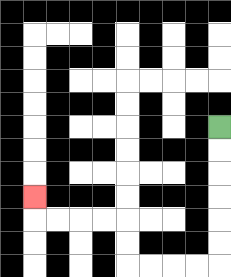{'start': '[9, 5]', 'end': '[1, 8]', 'path_directions': 'D,D,D,D,D,D,L,L,L,L,U,U,L,L,L,L,U', 'path_coordinates': '[[9, 5], [9, 6], [9, 7], [9, 8], [9, 9], [9, 10], [9, 11], [8, 11], [7, 11], [6, 11], [5, 11], [5, 10], [5, 9], [4, 9], [3, 9], [2, 9], [1, 9], [1, 8]]'}